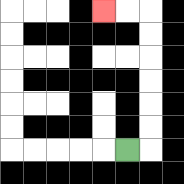{'start': '[5, 6]', 'end': '[4, 0]', 'path_directions': 'R,U,U,U,U,U,U,L,L', 'path_coordinates': '[[5, 6], [6, 6], [6, 5], [6, 4], [6, 3], [6, 2], [6, 1], [6, 0], [5, 0], [4, 0]]'}